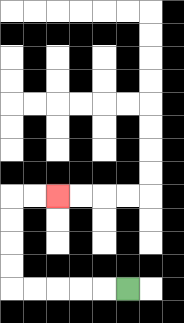{'start': '[5, 12]', 'end': '[2, 8]', 'path_directions': 'L,L,L,L,L,U,U,U,U,R,R', 'path_coordinates': '[[5, 12], [4, 12], [3, 12], [2, 12], [1, 12], [0, 12], [0, 11], [0, 10], [0, 9], [0, 8], [1, 8], [2, 8]]'}